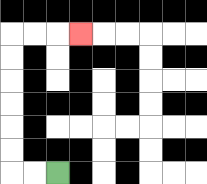{'start': '[2, 7]', 'end': '[3, 1]', 'path_directions': 'L,L,U,U,U,U,U,U,R,R,R', 'path_coordinates': '[[2, 7], [1, 7], [0, 7], [0, 6], [0, 5], [0, 4], [0, 3], [0, 2], [0, 1], [1, 1], [2, 1], [3, 1]]'}